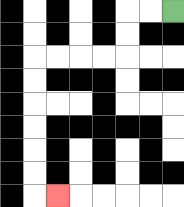{'start': '[7, 0]', 'end': '[2, 8]', 'path_directions': 'L,L,D,D,L,L,L,L,D,D,D,D,D,D,R', 'path_coordinates': '[[7, 0], [6, 0], [5, 0], [5, 1], [5, 2], [4, 2], [3, 2], [2, 2], [1, 2], [1, 3], [1, 4], [1, 5], [1, 6], [1, 7], [1, 8], [2, 8]]'}